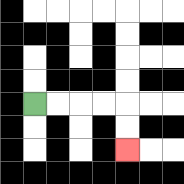{'start': '[1, 4]', 'end': '[5, 6]', 'path_directions': 'R,R,R,R,D,D', 'path_coordinates': '[[1, 4], [2, 4], [3, 4], [4, 4], [5, 4], [5, 5], [5, 6]]'}